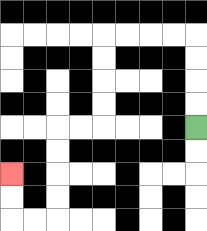{'start': '[8, 5]', 'end': '[0, 7]', 'path_directions': 'U,U,U,U,L,L,L,L,D,D,D,D,L,L,D,D,D,D,L,L,U,U', 'path_coordinates': '[[8, 5], [8, 4], [8, 3], [8, 2], [8, 1], [7, 1], [6, 1], [5, 1], [4, 1], [4, 2], [4, 3], [4, 4], [4, 5], [3, 5], [2, 5], [2, 6], [2, 7], [2, 8], [2, 9], [1, 9], [0, 9], [0, 8], [0, 7]]'}